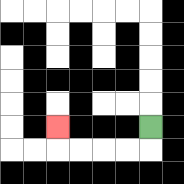{'start': '[6, 5]', 'end': '[2, 5]', 'path_directions': 'D,L,L,L,L,U', 'path_coordinates': '[[6, 5], [6, 6], [5, 6], [4, 6], [3, 6], [2, 6], [2, 5]]'}